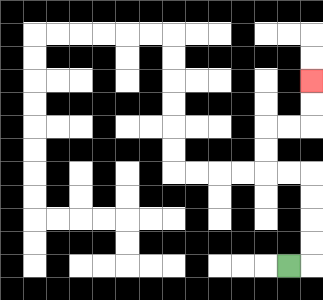{'start': '[12, 11]', 'end': '[13, 3]', 'path_directions': 'R,U,U,U,U,L,L,U,U,R,R,U,U', 'path_coordinates': '[[12, 11], [13, 11], [13, 10], [13, 9], [13, 8], [13, 7], [12, 7], [11, 7], [11, 6], [11, 5], [12, 5], [13, 5], [13, 4], [13, 3]]'}